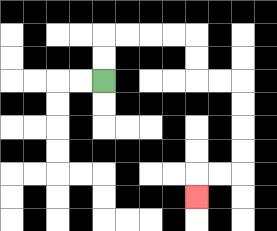{'start': '[4, 3]', 'end': '[8, 8]', 'path_directions': 'U,U,R,R,R,R,D,D,R,R,D,D,D,D,L,L,D', 'path_coordinates': '[[4, 3], [4, 2], [4, 1], [5, 1], [6, 1], [7, 1], [8, 1], [8, 2], [8, 3], [9, 3], [10, 3], [10, 4], [10, 5], [10, 6], [10, 7], [9, 7], [8, 7], [8, 8]]'}